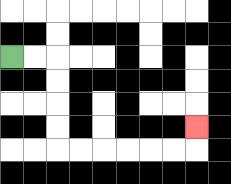{'start': '[0, 2]', 'end': '[8, 5]', 'path_directions': 'R,R,D,D,D,D,R,R,R,R,R,R,U', 'path_coordinates': '[[0, 2], [1, 2], [2, 2], [2, 3], [2, 4], [2, 5], [2, 6], [3, 6], [4, 6], [5, 6], [6, 6], [7, 6], [8, 6], [8, 5]]'}